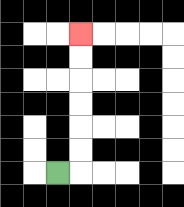{'start': '[2, 7]', 'end': '[3, 1]', 'path_directions': 'R,U,U,U,U,U,U', 'path_coordinates': '[[2, 7], [3, 7], [3, 6], [3, 5], [3, 4], [3, 3], [3, 2], [3, 1]]'}